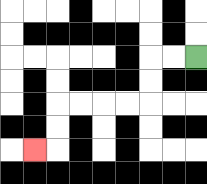{'start': '[8, 2]', 'end': '[1, 6]', 'path_directions': 'L,L,D,D,L,L,L,L,D,D,L', 'path_coordinates': '[[8, 2], [7, 2], [6, 2], [6, 3], [6, 4], [5, 4], [4, 4], [3, 4], [2, 4], [2, 5], [2, 6], [1, 6]]'}